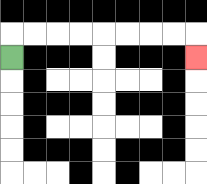{'start': '[0, 2]', 'end': '[8, 2]', 'path_directions': 'U,R,R,R,R,R,R,R,R,D', 'path_coordinates': '[[0, 2], [0, 1], [1, 1], [2, 1], [3, 1], [4, 1], [5, 1], [6, 1], [7, 1], [8, 1], [8, 2]]'}